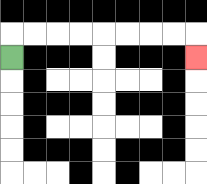{'start': '[0, 2]', 'end': '[8, 2]', 'path_directions': 'U,R,R,R,R,R,R,R,R,D', 'path_coordinates': '[[0, 2], [0, 1], [1, 1], [2, 1], [3, 1], [4, 1], [5, 1], [6, 1], [7, 1], [8, 1], [8, 2]]'}